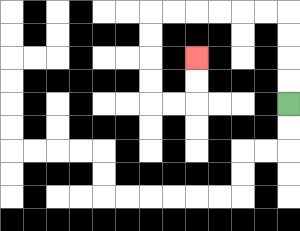{'start': '[12, 4]', 'end': '[8, 2]', 'path_directions': 'U,U,U,U,L,L,L,L,L,L,D,D,D,D,R,R,U,U', 'path_coordinates': '[[12, 4], [12, 3], [12, 2], [12, 1], [12, 0], [11, 0], [10, 0], [9, 0], [8, 0], [7, 0], [6, 0], [6, 1], [6, 2], [6, 3], [6, 4], [7, 4], [8, 4], [8, 3], [8, 2]]'}